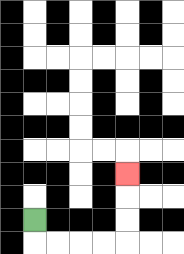{'start': '[1, 9]', 'end': '[5, 7]', 'path_directions': 'D,R,R,R,R,U,U,U', 'path_coordinates': '[[1, 9], [1, 10], [2, 10], [3, 10], [4, 10], [5, 10], [5, 9], [5, 8], [5, 7]]'}